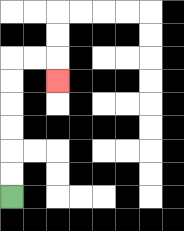{'start': '[0, 8]', 'end': '[2, 3]', 'path_directions': 'U,U,U,U,U,U,R,R,D', 'path_coordinates': '[[0, 8], [0, 7], [0, 6], [0, 5], [0, 4], [0, 3], [0, 2], [1, 2], [2, 2], [2, 3]]'}